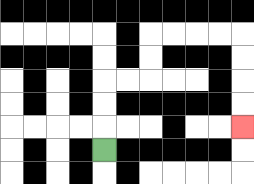{'start': '[4, 6]', 'end': '[10, 5]', 'path_directions': 'U,U,U,R,R,U,U,R,R,R,R,D,D,D,D', 'path_coordinates': '[[4, 6], [4, 5], [4, 4], [4, 3], [5, 3], [6, 3], [6, 2], [6, 1], [7, 1], [8, 1], [9, 1], [10, 1], [10, 2], [10, 3], [10, 4], [10, 5]]'}